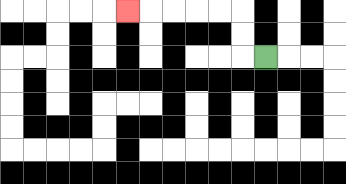{'start': '[11, 2]', 'end': '[5, 0]', 'path_directions': 'L,U,U,L,L,L,L,L', 'path_coordinates': '[[11, 2], [10, 2], [10, 1], [10, 0], [9, 0], [8, 0], [7, 0], [6, 0], [5, 0]]'}